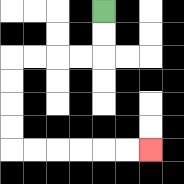{'start': '[4, 0]', 'end': '[6, 6]', 'path_directions': 'D,D,L,L,L,L,D,D,D,D,R,R,R,R,R,R', 'path_coordinates': '[[4, 0], [4, 1], [4, 2], [3, 2], [2, 2], [1, 2], [0, 2], [0, 3], [0, 4], [0, 5], [0, 6], [1, 6], [2, 6], [3, 6], [4, 6], [5, 6], [6, 6]]'}